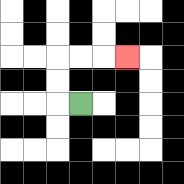{'start': '[3, 4]', 'end': '[5, 2]', 'path_directions': 'L,U,U,R,R,R', 'path_coordinates': '[[3, 4], [2, 4], [2, 3], [2, 2], [3, 2], [4, 2], [5, 2]]'}